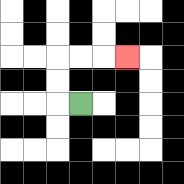{'start': '[3, 4]', 'end': '[5, 2]', 'path_directions': 'L,U,U,R,R,R', 'path_coordinates': '[[3, 4], [2, 4], [2, 3], [2, 2], [3, 2], [4, 2], [5, 2]]'}